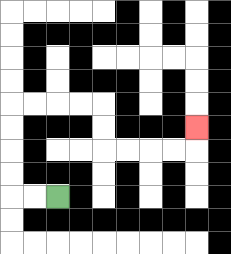{'start': '[2, 8]', 'end': '[8, 5]', 'path_directions': 'L,L,U,U,U,U,R,R,R,R,D,D,R,R,R,R,U', 'path_coordinates': '[[2, 8], [1, 8], [0, 8], [0, 7], [0, 6], [0, 5], [0, 4], [1, 4], [2, 4], [3, 4], [4, 4], [4, 5], [4, 6], [5, 6], [6, 6], [7, 6], [8, 6], [8, 5]]'}